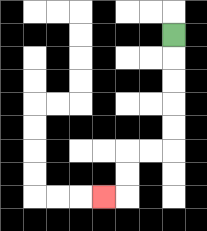{'start': '[7, 1]', 'end': '[4, 8]', 'path_directions': 'D,D,D,D,D,L,L,D,D,L', 'path_coordinates': '[[7, 1], [7, 2], [7, 3], [7, 4], [7, 5], [7, 6], [6, 6], [5, 6], [5, 7], [5, 8], [4, 8]]'}